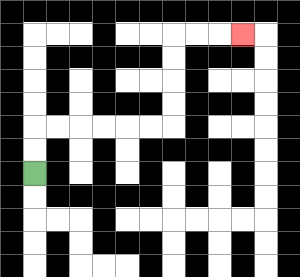{'start': '[1, 7]', 'end': '[10, 1]', 'path_directions': 'U,U,R,R,R,R,R,R,U,U,U,U,R,R,R', 'path_coordinates': '[[1, 7], [1, 6], [1, 5], [2, 5], [3, 5], [4, 5], [5, 5], [6, 5], [7, 5], [7, 4], [7, 3], [7, 2], [7, 1], [8, 1], [9, 1], [10, 1]]'}